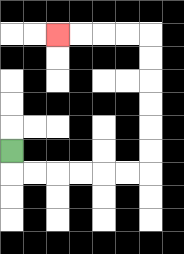{'start': '[0, 6]', 'end': '[2, 1]', 'path_directions': 'D,R,R,R,R,R,R,U,U,U,U,U,U,L,L,L,L', 'path_coordinates': '[[0, 6], [0, 7], [1, 7], [2, 7], [3, 7], [4, 7], [5, 7], [6, 7], [6, 6], [6, 5], [6, 4], [6, 3], [6, 2], [6, 1], [5, 1], [4, 1], [3, 1], [2, 1]]'}